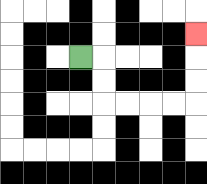{'start': '[3, 2]', 'end': '[8, 1]', 'path_directions': 'R,D,D,R,R,R,R,U,U,U', 'path_coordinates': '[[3, 2], [4, 2], [4, 3], [4, 4], [5, 4], [6, 4], [7, 4], [8, 4], [8, 3], [8, 2], [8, 1]]'}